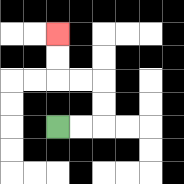{'start': '[2, 5]', 'end': '[2, 1]', 'path_directions': 'R,R,U,U,L,L,U,U', 'path_coordinates': '[[2, 5], [3, 5], [4, 5], [4, 4], [4, 3], [3, 3], [2, 3], [2, 2], [2, 1]]'}